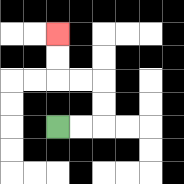{'start': '[2, 5]', 'end': '[2, 1]', 'path_directions': 'R,R,U,U,L,L,U,U', 'path_coordinates': '[[2, 5], [3, 5], [4, 5], [4, 4], [4, 3], [3, 3], [2, 3], [2, 2], [2, 1]]'}